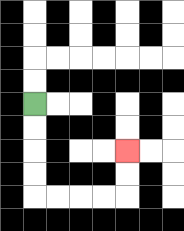{'start': '[1, 4]', 'end': '[5, 6]', 'path_directions': 'D,D,D,D,R,R,R,R,U,U', 'path_coordinates': '[[1, 4], [1, 5], [1, 6], [1, 7], [1, 8], [2, 8], [3, 8], [4, 8], [5, 8], [5, 7], [5, 6]]'}